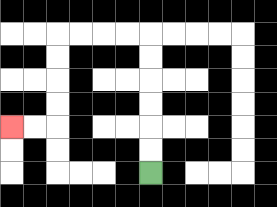{'start': '[6, 7]', 'end': '[0, 5]', 'path_directions': 'U,U,U,U,U,U,L,L,L,L,D,D,D,D,L,L', 'path_coordinates': '[[6, 7], [6, 6], [6, 5], [6, 4], [6, 3], [6, 2], [6, 1], [5, 1], [4, 1], [3, 1], [2, 1], [2, 2], [2, 3], [2, 4], [2, 5], [1, 5], [0, 5]]'}